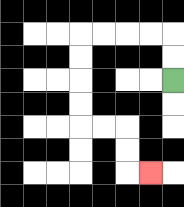{'start': '[7, 3]', 'end': '[6, 7]', 'path_directions': 'U,U,L,L,L,L,D,D,D,D,R,R,D,D,R', 'path_coordinates': '[[7, 3], [7, 2], [7, 1], [6, 1], [5, 1], [4, 1], [3, 1], [3, 2], [3, 3], [3, 4], [3, 5], [4, 5], [5, 5], [5, 6], [5, 7], [6, 7]]'}